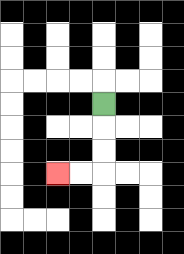{'start': '[4, 4]', 'end': '[2, 7]', 'path_directions': 'D,D,D,L,L', 'path_coordinates': '[[4, 4], [4, 5], [4, 6], [4, 7], [3, 7], [2, 7]]'}